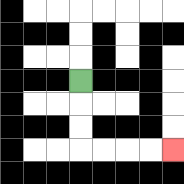{'start': '[3, 3]', 'end': '[7, 6]', 'path_directions': 'D,D,D,R,R,R,R', 'path_coordinates': '[[3, 3], [3, 4], [3, 5], [3, 6], [4, 6], [5, 6], [6, 6], [7, 6]]'}